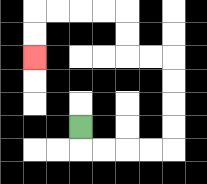{'start': '[3, 5]', 'end': '[1, 2]', 'path_directions': 'D,R,R,R,R,U,U,U,U,L,L,U,U,L,L,L,L,D,D', 'path_coordinates': '[[3, 5], [3, 6], [4, 6], [5, 6], [6, 6], [7, 6], [7, 5], [7, 4], [7, 3], [7, 2], [6, 2], [5, 2], [5, 1], [5, 0], [4, 0], [3, 0], [2, 0], [1, 0], [1, 1], [1, 2]]'}